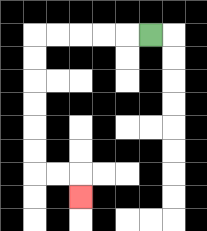{'start': '[6, 1]', 'end': '[3, 8]', 'path_directions': 'L,L,L,L,L,D,D,D,D,D,D,R,R,D', 'path_coordinates': '[[6, 1], [5, 1], [4, 1], [3, 1], [2, 1], [1, 1], [1, 2], [1, 3], [1, 4], [1, 5], [1, 6], [1, 7], [2, 7], [3, 7], [3, 8]]'}